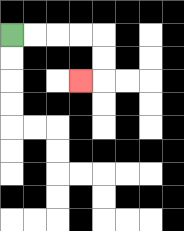{'start': '[0, 1]', 'end': '[3, 3]', 'path_directions': 'R,R,R,R,D,D,L', 'path_coordinates': '[[0, 1], [1, 1], [2, 1], [3, 1], [4, 1], [4, 2], [4, 3], [3, 3]]'}